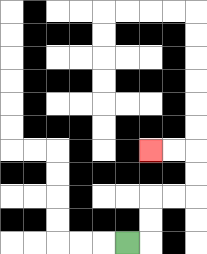{'start': '[5, 10]', 'end': '[6, 6]', 'path_directions': 'R,U,U,R,R,U,U,L,L', 'path_coordinates': '[[5, 10], [6, 10], [6, 9], [6, 8], [7, 8], [8, 8], [8, 7], [8, 6], [7, 6], [6, 6]]'}